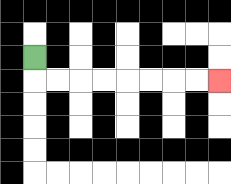{'start': '[1, 2]', 'end': '[9, 3]', 'path_directions': 'D,R,R,R,R,R,R,R,R', 'path_coordinates': '[[1, 2], [1, 3], [2, 3], [3, 3], [4, 3], [5, 3], [6, 3], [7, 3], [8, 3], [9, 3]]'}